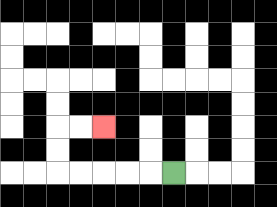{'start': '[7, 7]', 'end': '[4, 5]', 'path_directions': 'L,L,L,L,L,U,U,R,R', 'path_coordinates': '[[7, 7], [6, 7], [5, 7], [4, 7], [3, 7], [2, 7], [2, 6], [2, 5], [3, 5], [4, 5]]'}